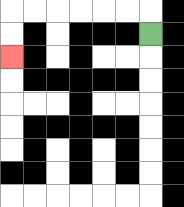{'start': '[6, 1]', 'end': '[0, 2]', 'path_directions': 'U,L,L,L,L,L,L,D,D', 'path_coordinates': '[[6, 1], [6, 0], [5, 0], [4, 0], [3, 0], [2, 0], [1, 0], [0, 0], [0, 1], [0, 2]]'}